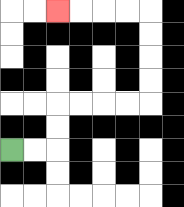{'start': '[0, 6]', 'end': '[2, 0]', 'path_directions': 'R,R,U,U,R,R,R,R,U,U,U,U,L,L,L,L', 'path_coordinates': '[[0, 6], [1, 6], [2, 6], [2, 5], [2, 4], [3, 4], [4, 4], [5, 4], [6, 4], [6, 3], [6, 2], [6, 1], [6, 0], [5, 0], [4, 0], [3, 0], [2, 0]]'}